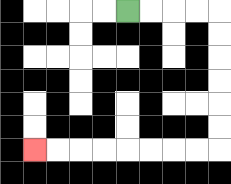{'start': '[5, 0]', 'end': '[1, 6]', 'path_directions': 'R,R,R,R,D,D,D,D,D,D,L,L,L,L,L,L,L,L', 'path_coordinates': '[[5, 0], [6, 0], [7, 0], [8, 0], [9, 0], [9, 1], [9, 2], [9, 3], [9, 4], [9, 5], [9, 6], [8, 6], [7, 6], [6, 6], [5, 6], [4, 6], [3, 6], [2, 6], [1, 6]]'}